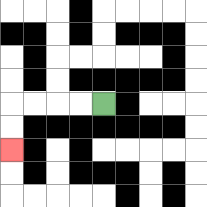{'start': '[4, 4]', 'end': '[0, 6]', 'path_directions': 'L,L,L,L,D,D', 'path_coordinates': '[[4, 4], [3, 4], [2, 4], [1, 4], [0, 4], [0, 5], [0, 6]]'}